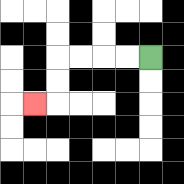{'start': '[6, 2]', 'end': '[1, 4]', 'path_directions': 'L,L,L,L,D,D,L', 'path_coordinates': '[[6, 2], [5, 2], [4, 2], [3, 2], [2, 2], [2, 3], [2, 4], [1, 4]]'}